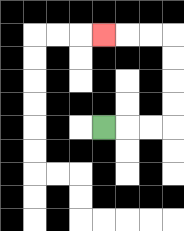{'start': '[4, 5]', 'end': '[4, 1]', 'path_directions': 'R,R,R,U,U,U,U,L,L,L', 'path_coordinates': '[[4, 5], [5, 5], [6, 5], [7, 5], [7, 4], [7, 3], [7, 2], [7, 1], [6, 1], [5, 1], [4, 1]]'}